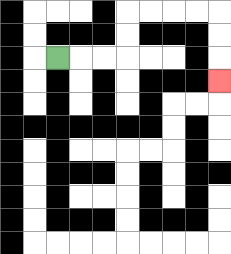{'start': '[2, 2]', 'end': '[9, 3]', 'path_directions': 'R,R,R,U,U,R,R,R,R,D,D,D', 'path_coordinates': '[[2, 2], [3, 2], [4, 2], [5, 2], [5, 1], [5, 0], [6, 0], [7, 0], [8, 0], [9, 0], [9, 1], [9, 2], [9, 3]]'}